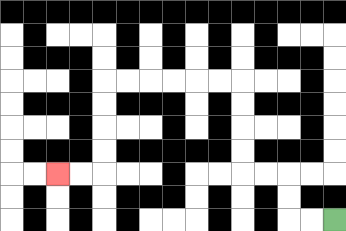{'start': '[14, 9]', 'end': '[2, 7]', 'path_directions': 'L,L,U,U,L,L,U,U,U,U,L,L,L,L,L,L,D,D,D,D,L,L', 'path_coordinates': '[[14, 9], [13, 9], [12, 9], [12, 8], [12, 7], [11, 7], [10, 7], [10, 6], [10, 5], [10, 4], [10, 3], [9, 3], [8, 3], [7, 3], [6, 3], [5, 3], [4, 3], [4, 4], [4, 5], [4, 6], [4, 7], [3, 7], [2, 7]]'}